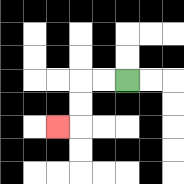{'start': '[5, 3]', 'end': '[2, 5]', 'path_directions': 'L,L,D,D,L', 'path_coordinates': '[[5, 3], [4, 3], [3, 3], [3, 4], [3, 5], [2, 5]]'}